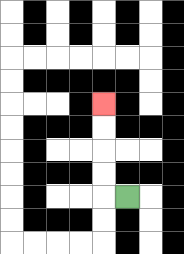{'start': '[5, 8]', 'end': '[4, 4]', 'path_directions': 'L,U,U,U,U', 'path_coordinates': '[[5, 8], [4, 8], [4, 7], [4, 6], [4, 5], [4, 4]]'}